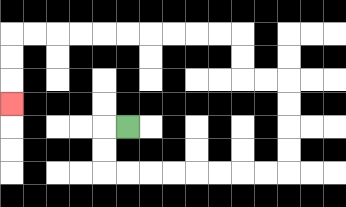{'start': '[5, 5]', 'end': '[0, 4]', 'path_directions': 'L,D,D,R,R,R,R,R,R,R,R,U,U,U,U,L,L,U,U,L,L,L,L,L,L,L,L,L,L,D,D,D', 'path_coordinates': '[[5, 5], [4, 5], [4, 6], [4, 7], [5, 7], [6, 7], [7, 7], [8, 7], [9, 7], [10, 7], [11, 7], [12, 7], [12, 6], [12, 5], [12, 4], [12, 3], [11, 3], [10, 3], [10, 2], [10, 1], [9, 1], [8, 1], [7, 1], [6, 1], [5, 1], [4, 1], [3, 1], [2, 1], [1, 1], [0, 1], [0, 2], [0, 3], [0, 4]]'}